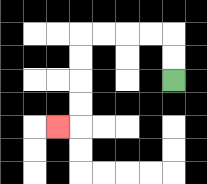{'start': '[7, 3]', 'end': '[2, 5]', 'path_directions': 'U,U,L,L,L,L,D,D,D,D,L', 'path_coordinates': '[[7, 3], [7, 2], [7, 1], [6, 1], [5, 1], [4, 1], [3, 1], [3, 2], [3, 3], [3, 4], [3, 5], [2, 5]]'}